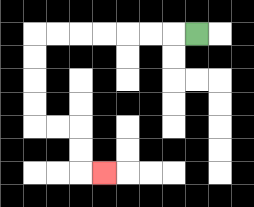{'start': '[8, 1]', 'end': '[4, 7]', 'path_directions': 'L,L,L,L,L,L,L,D,D,D,D,R,R,D,D,R', 'path_coordinates': '[[8, 1], [7, 1], [6, 1], [5, 1], [4, 1], [3, 1], [2, 1], [1, 1], [1, 2], [1, 3], [1, 4], [1, 5], [2, 5], [3, 5], [3, 6], [3, 7], [4, 7]]'}